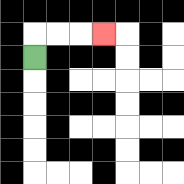{'start': '[1, 2]', 'end': '[4, 1]', 'path_directions': 'U,R,R,R', 'path_coordinates': '[[1, 2], [1, 1], [2, 1], [3, 1], [4, 1]]'}